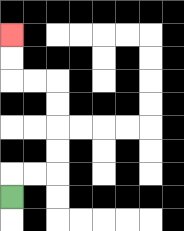{'start': '[0, 8]', 'end': '[0, 1]', 'path_directions': 'U,R,R,U,U,U,U,L,L,U,U', 'path_coordinates': '[[0, 8], [0, 7], [1, 7], [2, 7], [2, 6], [2, 5], [2, 4], [2, 3], [1, 3], [0, 3], [0, 2], [0, 1]]'}